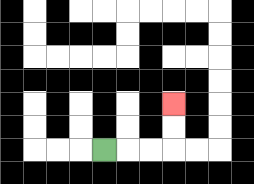{'start': '[4, 6]', 'end': '[7, 4]', 'path_directions': 'R,R,R,U,U', 'path_coordinates': '[[4, 6], [5, 6], [6, 6], [7, 6], [7, 5], [7, 4]]'}